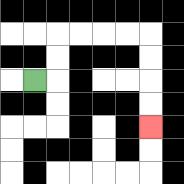{'start': '[1, 3]', 'end': '[6, 5]', 'path_directions': 'R,U,U,R,R,R,R,D,D,D,D', 'path_coordinates': '[[1, 3], [2, 3], [2, 2], [2, 1], [3, 1], [4, 1], [5, 1], [6, 1], [6, 2], [6, 3], [6, 4], [6, 5]]'}